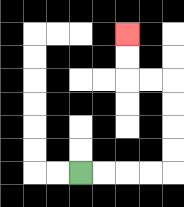{'start': '[3, 7]', 'end': '[5, 1]', 'path_directions': 'R,R,R,R,U,U,U,U,L,L,U,U', 'path_coordinates': '[[3, 7], [4, 7], [5, 7], [6, 7], [7, 7], [7, 6], [7, 5], [7, 4], [7, 3], [6, 3], [5, 3], [5, 2], [5, 1]]'}